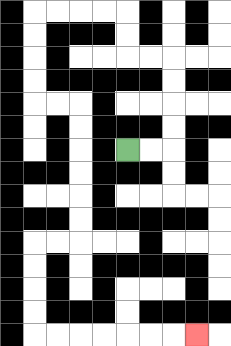{'start': '[5, 6]', 'end': '[8, 14]', 'path_directions': 'R,R,U,U,U,U,L,L,U,U,L,L,L,L,D,D,D,D,R,R,D,D,D,D,D,D,L,L,D,D,D,D,R,R,R,R,R,R,R', 'path_coordinates': '[[5, 6], [6, 6], [7, 6], [7, 5], [7, 4], [7, 3], [7, 2], [6, 2], [5, 2], [5, 1], [5, 0], [4, 0], [3, 0], [2, 0], [1, 0], [1, 1], [1, 2], [1, 3], [1, 4], [2, 4], [3, 4], [3, 5], [3, 6], [3, 7], [3, 8], [3, 9], [3, 10], [2, 10], [1, 10], [1, 11], [1, 12], [1, 13], [1, 14], [2, 14], [3, 14], [4, 14], [5, 14], [6, 14], [7, 14], [8, 14]]'}